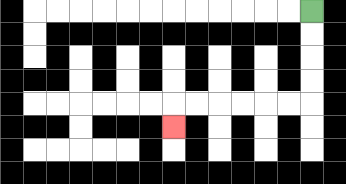{'start': '[13, 0]', 'end': '[7, 5]', 'path_directions': 'D,D,D,D,L,L,L,L,L,L,D', 'path_coordinates': '[[13, 0], [13, 1], [13, 2], [13, 3], [13, 4], [12, 4], [11, 4], [10, 4], [9, 4], [8, 4], [7, 4], [7, 5]]'}